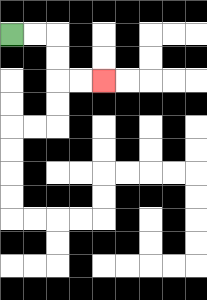{'start': '[0, 1]', 'end': '[4, 3]', 'path_directions': 'R,R,D,D,R,R', 'path_coordinates': '[[0, 1], [1, 1], [2, 1], [2, 2], [2, 3], [3, 3], [4, 3]]'}